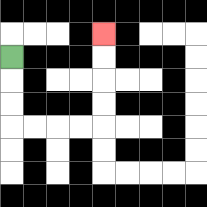{'start': '[0, 2]', 'end': '[4, 1]', 'path_directions': 'D,D,D,R,R,R,R,U,U,U,U', 'path_coordinates': '[[0, 2], [0, 3], [0, 4], [0, 5], [1, 5], [2, 5], [3, 5], [4, 5], [4, 4], [4, 3], [4, 2], [4, 1]]'}